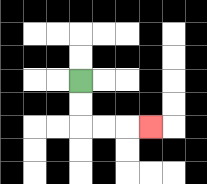{'start': '[3, 3]', 'end': '[6, 5]', 'path_directions': 'D,D,R,R,R', 'path_coordinates': '[[3, 3], [3, 4], [3, 5], [4, 5], [5, 5], [6, 5]]'}